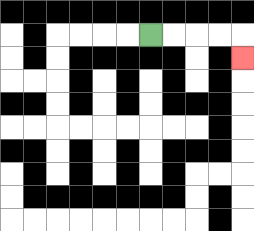{'start': '[6, 1]', 'end': '[10, 2]', 'path_directions': 'R,R,R,R,D', 'path_coordinates': '[[6, 1], [7, 1], [8, 1], [9, 1], [10, 1], [10, 2]]'}